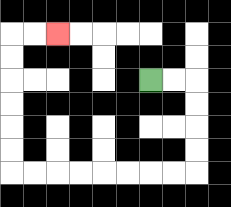{'start': '[6, 3]', 'end': '[2, 1]', 'path_directions': 'R,R,D,D,D,D,L,L,L,L,L,L,L,L,U,U,U,U,U,U,R,R', 'path_coordinates': '[[6, 3], [7, 3], [8, 3], [8, 4], [8, 5], [8, 6], [8, 7], [7, 7], [6, 7], [5, 7], [4, 7], [3, 7], [2, 7], [1, 7], [0, 7], [0, 6], [0, 5], [0, 4], [0, 3], [0, 2], [0, 1], [1, 1], [2, 1]]'}